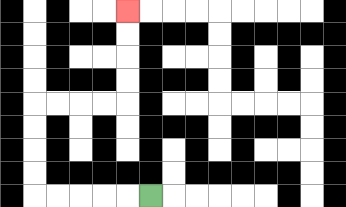{'start': '[6, 8]', 'end': '[5, 0]', 'path_directions': 'L,L,L,L,L,U,U,U,U,R,R,R,R,U,U,U,U', 'path_coordinates': '[[6, 8], [5, 8], [4, 8], [3, 8], [2, 8], [1, 8], [1, 7], [1, 6], [1, 5], [1, 4], [2, 4], [3, 4], [4, 4], [5, 4], [5, 3], [5, 2], [5, 1], [5, 0]]'}